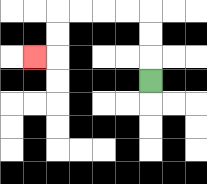{'start': '[6, 3]', 'end': '[1, 2]', 'path_directions': 'U,U,U,L,L,L,L,D,D,L', 'path_coordinates': '[[6, 3], [6, 2], [6, 1], [6, 0], [5, 0], [4, 0], [3, 0], [2, 0], [2, 1], [2, 2], [1, 2]]'}